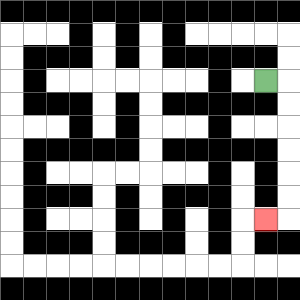{'start': '[11, 3]', 'end': '[11, 9]', 'path_directions': 'R,D,D,D,D,D,D,L', 'path_coordinates': '[[11, 3], [12, 3], [12, 4], [12, 5], [12, 6], [12, 7], [12, 8], [12, 9], [11, 9]]'}